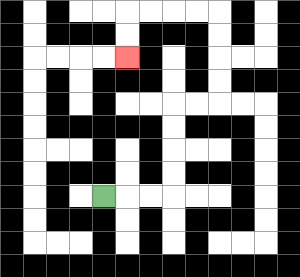{'start': '[4, 8]', 'end': '[5, 2]', 'path_directions': 'R,R,R,U,U,U,U,R,R,U,U,U,U,L,L,L,L,D,D', 'path_coordinates': '[[4, 8], [5, 8], [6, 8], [7, 8], [7, 7], [7, 6], [7, 5], [7, 4], [8, 4], [9, 4], [9, 3], [9, 2], [9, 1], [9, 0], [8, 0], [7, 0], [6, 0], [5, 0], [5, 1], [5, 2]]'}